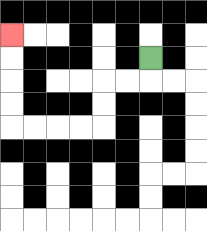{'start': '[6, 2]', 'end': '[0, 1]', 'path_directions': 'D,L,L,D,D,L,L,L,L,U,U,U,U', 'path_coordinates': '[[6, 2], [6, 3], [5, 3], [4, 3], [4, 4], [4, 5], [3, 5], [2, 5], [1, 5], [0, 5], [0, 4], [0, 3], [0, 2], [0, 1]]'}